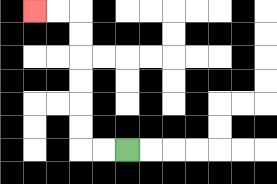{'start': '[5, 6]', 'end': '[1, 0]', 'path_directions': 'L,L,U,U,U,U,U,U,L,L', 'path_coordinates': '[[5, 6], [4, 6], [3, 6], [3, 5], [3, 4], [3, 3], [3, 2], [3, 1], [3, 0], [2, 0], [1, 0]]'}